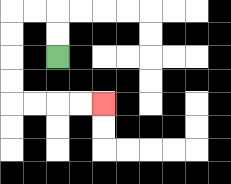{'start': '[2, 2]', 'end': '[4, 4]', 'path_directions': 'U,U,L,L,D,D,D,D,R,R,R,R', 'path_coordinates': '[[2, 2], [2, 1], [2, 0], [1, 0], [0, 0], [0, 1], [0, 2], [0, 3], [0, 4], [1, 4], [2, 4], [3, 4], [4, 4]]'}